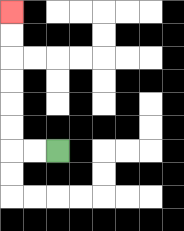{'start': '[2, 6]', 'end': '[0, 0]', 'path_directions': 'L,L,U,U,U,U,U,U', 'path_coordinates': '[[2, 6], [1, 6], [0, 6], [0, 5], [0, 4], [0, 3], [0, 2], [0, 1], [0, 0]]'}